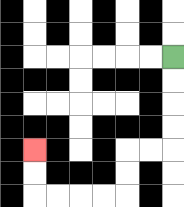{'start': '[7, 2]', 'end': '[1, 6]', 'path_directions': 'D,D,D,D,L,L,D,D,L,L,L,L,U,U', 'path_coordinates': '[[7, 2], [7, 3], [7, 4], [7, 5], [7, 6], [6, 6], [5, 6], [5, 7], [5, 8], [4, 8], [3, 8], [2, 8], [1, 8], [1, 7], [1, 6]]'}